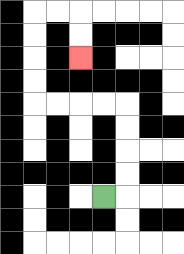{'start': '[4, 8]', 'end': '[3, 2]', 'path_directions': 'R,U,U,U,U,L,L,L,L,U,U,U,U,R,R,D,D', 'path_coordinates': '[[4, 8], [5, 8], [5, 7], [5, 6], [5, 5], [5, 4], [4, 4], [3, 4], [2, 4], [1, 4], [1, 3], [1, 2], [1, 1], [1, 0], [2, 0], [3, 0], [3, 1], [3, 2]]'}